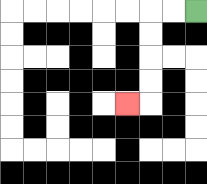{'start': '[8, 0]', 'end': '[5, 4]', 'path_directions': 'L,L,D,D,D,D,L', 'path_coordinates': '[[8, 0], [7, 0], [6, 0], [6, 1], [6, 2], [6, 3], [6, 4], [5, 4]]'}